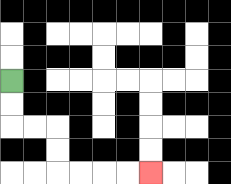{'start': '[0, 3]', 'end': '[6, 7]', 'path_directions': 'D,D,R,R,D,D,R,R,R,R', 'path_coordinates': '[[0, 3], [0, 4], [0, 5], [1, 5], [2, 5], [2, 6], [2, 7], [3, 7], [4, 7], [5, 7], [6, 7]]'}